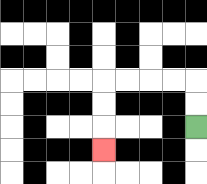{'start': '[8, 5]', 'end': '[4, 6]', 'path_directions': 'U,U,L,L,L,L,D,D,D', 'path_coordinates': '[[8, 5], [8, 4], [8, 3], [7, 3], [6, 3], [5, 3], [4, 3], [4, 4], [4, 5], [4, 6]]'}